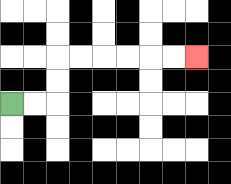{'start': '[0, 4]', 'end': '[8, 2]', 'path_directions': 'R,R,U,U,R,R,R,R,R,R', 'path_coordinates': '[[0, 4], [1, 4], [2, 4], [2, 3], [2, 2], [3, 2], [4, 2], [5, 2], [6, 2], [7, 2], [8, 2]]'}